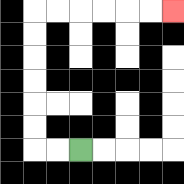{'start': '[3, 6]', 'end': '[7, 0]', 'path_directions': 'L,L,U,U,U,U,U,U,R,R,R,R,R,R', 'path_coordinates': '[[3, 6], [2, 6], [1, 6], [1, 5], [1, 4], [1, 3], [1, 2], [1, 1], [1, 0], [2, 0], [3, 0], [4, 0], [5, 0], [6, 0], [7, 0]]'}